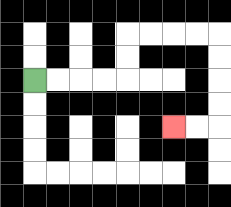{'start': '[1, 3]', 'end': '[7, 5]', 'path_directions': 'R,R,R,R,U,U,R,R,R,R,D,D,D,D,L,L', 'path_coordinates': '[[1, 3], [2, 3], [3, 3], [4, 3], [5, 3], [5, 2], [5, 1], [6, 1], [7, 1], [8, 1], [9, 1], [9, 2], [9, 3], [9, 4], [9, 5], [8, 5], [7, 5]]'}